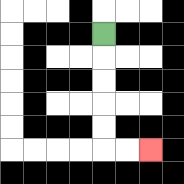{'start': '[4, 1]', 'end': '[6, 6]', 'path_directions': 'D,D,D,D,D,R,R', 'path_coordinates': '[[4, 1], [4, 2], [4, 3], [4, 4], [4, 5], [4, 6], [5, 6], [6, 6]]'}